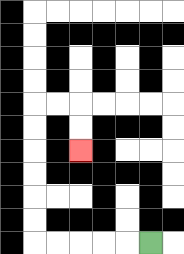{'start': '[6, 10]', 'end': '[3, 6]', 'path_directions': 'L,L,L,L,L,U,U,U,U,U,U,R,R,D,D', 'path_coordinates': '[[6, 10], [5, 10], [4, 10], [3, 10], [2, 10], [1, 10], [1, 9], [1, 8], [1, 7], [1, 6], [1, 5], [1, 4], [2, 4], [3, 4], [3, 5], [3, 6]]'}